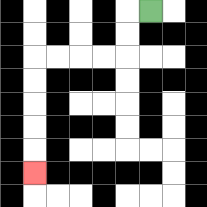{'start': '[6, 0]', 'end': '[1, 7]', 'path_directions': 'L,D,D,L,L,L,L,D,D,D,D,D', 'path_coordinates': '[[6, 0], [5, 0], [5, 1], [5, 2], [4, 2], [3, 2], [2, 2], [1, 2], [1, 3], [1, 4], [1, 5], [1, 6], [1, 7]]'}